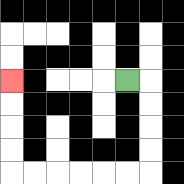{'start': '[5, 3]', 'end': '[0, 3]', 'path_directions': 'R,D,D,D,D,L,L,L,L,L,L,U,U,U,U', 'path_coordinates': '[[5, 3], [6, 3], [6, 4], [6, 5], [6, 6], [6, 7], [5, 7], [4, 7], [3, 7], [2, 7], [1, 7], [0, 7], [0, 6], [0, 5], [0, 4], [0, 3]]'}